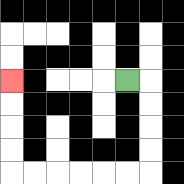{'start': '[5, 3]', 'end': '[0, 3]', 'path_directions': 'R,D,D,D,D,L,L,L,L,L,L,U,U,U,U', 'path_coordinates': '[[5, 3], [6, 3], [6, 4], [6, 5], [6, 6], [6, 7], [5, 7], [4, 7], [3, 7], [2, 7], [1, 7], [0, 7], [0, 6], [0, 5], [0, 4], [0, 3]]'}